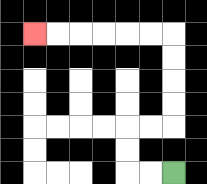{'start': '[7, 7]', 'end': '[1, 1]', 'path_directions': 'L,L,U,U,R,R,U,U,U,U,L,L,L,L,L,L', 'path_coordinates': '[[7, 7], [6, 7], [5, 7], [5, 6], [5, 5], [6, 5], [7, 5], [7, 4], [7, 3], [7, 2], [7, 1], [6, 1], [5, 1], [4, 1], [3, 1], [2, 1], [1, 1]]'}